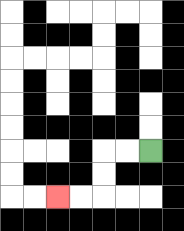{'start': '[6, 6]', 'end': '[2, 8]', 'path_directions': 'L,L,D,D,L,L', 'path_coordinates': '[[6, 6], [5, 6], [4, 6], [4, 7], [4, 8], [3, 8], [2, 8]]'}